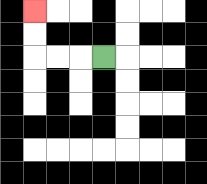{'start': '[4, 2]', 'end': '[1, 0]', 'path_directions': 'L,L,L,U,U', 'path_coordinates': '[[4, 2], [3, 2], [2, 2], [1, 2], [1, 1], [1, 0]]'}